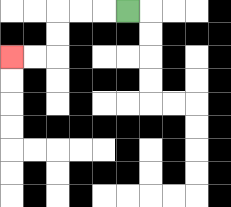{'start': '[5, 0]', 'end': '[0, 2]', 'path_directions': 'L,L,L,D,D,L,L', 'path_coordinates': '[[5, 0], [4, 0], [3, 0], [2, 0], [2, 1], [2, 2], [1, 2], [0, 2]]'}